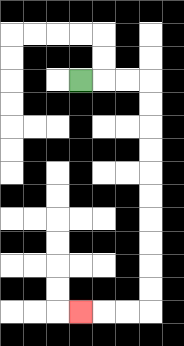{'start': '[3, 3]', 'end': '[3, 13]', 'path_directions': 'R,R,R,D,D,D,D,D,D,D,D,D,D,L,L,L', 'path_coordinates': '[[3, 3], [4, 3], [5, 3], [6, 3], [6, 4], [6, 5], [6, 6], [6, 7], [6, 8], [6, 9], [6, 10], [6, 11], [6, 12], [6, 13], [5, 13], [4, 13], [3, 13]]'}